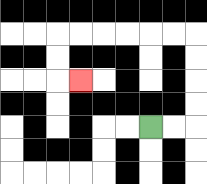{'start': '[6, 5]', 'end': '[3, 3]', 'path_directions': 'R,R,U,U,U,U,L,L,L,L,L,L,D,D,R', 'path_coordinates': '[[6, 5], [7, 5], [8, 5], [8, 4], [8, 3], [8, 2], [8, 1], [7, 1], [6, 1], [5, 1], [4, 1], [3, 1], [2, 1], [2, 2], [2, 3], [3, 3]]'}